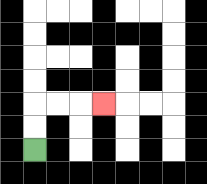{'start': '[1, 6]', 'end': '[4, 4]', 'path_directions': 'U,U,R,R,R', 'path_coordinates': '[[1, 6], [1, 5], [1, 4], [2, 4], [3, 4], [4, 4]]'}